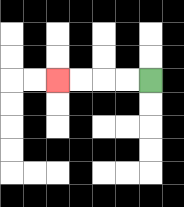{'start': '[6, 3]', 'end': '[2, 3]', 'path_directions': 'L,L,L,L', 'path_coordinates': '[[6, 3], [5, 3], [4, 3], [3, 3], [2, 3]]'}